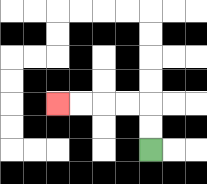{'start': '[6, 6]', 'end': '[2, 4]', 'path_directions': 'U,U,L,L,L,L', 'path_coordinates': '[[6, 6], [6, 5], [6, 4], [5, 4], [4, 4], [3, 4], [2, 4]]'}